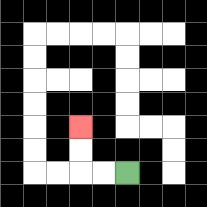{'start': '[5, 7]', 'end': '[3, 5]', 'path_directions': 'L,L,U,U', 'path_coordinates': '[[5, 7], [4, 7], [3, 7], [3, 6], [3, 5]]'}